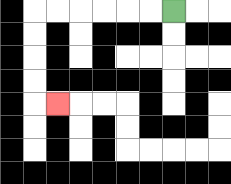{'start': '[7, 0]', 'end': '[2, 4]', 'path_directions': 'L,L,L,L,L,L,D,D,D,D,R', 'path_coordinates': '[[7, 0], [6, 0], [5, 0], [4, 0], [3, 0], [2, 0], [1, 0], [1, 1], [1, 2], [1, 3], [1, 4], [2, 4]]'}